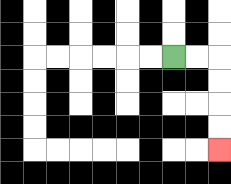{'start': '[7, 2]', 'end': '[9, 6]', 'path_directions': 'R,R,D,D,D,D', 'path_coordinates': '[[7, 2], [8, 2], [9, 2], [9, 3], [9, 4], [9, 5], [9, 6]]'}